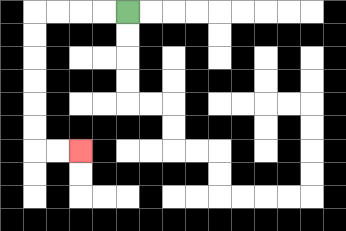{'start': '[5, 0]', 'end': '[3, 6]', 'path_directions': 'L,L,L,L,D,D,D,D,D,D,R,R', 'path_coordinates': '[[5, 0], [4, 0], [3, 0], [2, 0], [1, 0], [1, 1], [1, 2], [1, 3], [1, 4], [1, 5], [1, 6], [2, 6], [3, 6]]'}